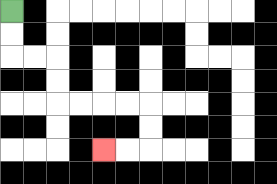{'start': '[0, 0]', 'end': '[4, 6]', 'path_directions': 'D,D,R,R,D,D,R,R,R,R,D,D,L,L', 'path_coordinates': '[[0, 0], [0, 1], [0, 2], [1, 2], [2, 2], [2, 3], [2, 4], [3, 4], [4, 4], [5, 4], [6, 4], [6, 5], [6, 6], [5, 6], [4, 6]]'}